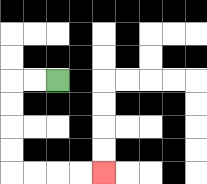{'start': '[2, 3]', 'end': '[4, 7]', 'path_directions': 'L,L,D,D,D,D,R,R,R,R', 'path_coordinates': '[[2, 3], [1, 3], [0, 3], [0, 4], [0, 5], [0, 6], [0, 7], [1, 7], [2, 7], [3, 7], [4, 7]]'}